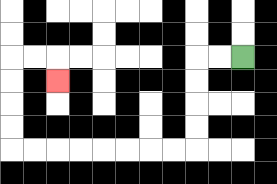{'start': '[10, 2]', 'end': '[2, 3]', 'path_directions': 'L,L,D,D,D,D,L,L,L,L,L,L,L,L,U,U,U,U,R,R,D', 'path_coordinates': '[[10, 2], [9, 2], [8, 2], [8, 3], [8, 4], [8, 5], [8, 6], [7, 6], [6, 6], [5, 6], [4, 6], [3, 6], [2, 6], [1, 6], [0, 6], [0, 5], [0, 4], [0, 3], [0, 2], [1, 2], [2, 2], [2, 3]]'}